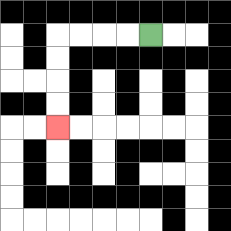{'start': '[6, 1]', 'end': '[2, 5]', 'path_directions': 'L,L,L,L,D,D,D,D', 'path_coordinates': '[[6, 1], [5, 1], [4, 1], [3, 1], [2, 1], [2, 2], [2, 3], [2, 4], [2, 5]]'}